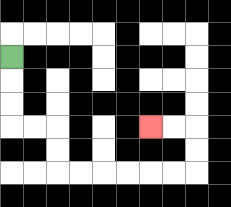{'start': '[0, 2]', 'end': '[6, 5]', 'path_directions': 'D,D,D,R,R,D,D,R,R,R,R,R,R,U,U,L,L', 'path_coordinates': '[[0, 2], [0, 3], [0, 4], [0, 5], [1, 5], [2, 5], [2, 6], [2, 7], [3, 7], [4, 7], [5, 7], [6, 7], [7, 7], [8, 7], [8, 6], [8, 5], [7, 5], [6, 5]]'}